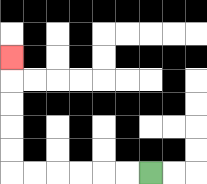{'start': '[6, 7]', 'end': '[0, 2]', 'path_directions': 'L,L,L,L,L,L,U,U,U,U,U', 'path_coordinates': '[[6, 7], [5, 7], [4, 7], [3, 7], [2, 7], [1, 7], [0, 7], [0, 6], [0, 5], [0, 4], [0, 3], [0, 2]]'}